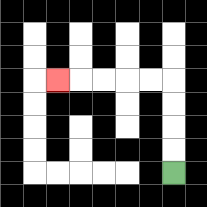{'start': '[7, 7]', 'end': '[2, 3]', 'path_directions': 'U,U,U,U,L,L,L,L,L', 'path_coordinates': '[[7, 7], [7, 6], [7, 5], [7, 4], [7, 3], [6, 3], [5, 3], [4, 3], [3, 3], [2, 3]]'}